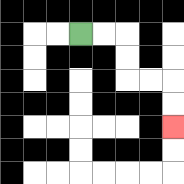{'start': '[3, 1]', 'end': '[7, 5]', 'path_directions': 'R,R,D,D,R,R,D,D', 'path_coordinates': '[[3, 1], [4, 1], [5, 1], [5, 2], [5, 3], [6, 3], [7, 3], [7, 4], [7, 5]]'}